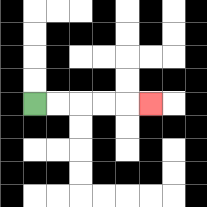{'start': '[1, 4]', 'end': '[6, 4]', 'path_directions': 'R,R,R,R,R', 'path_coordinates': '[[1, 4], [2, 4], [3, 4], [4, 4], [5, 4], [6, 4]]'}